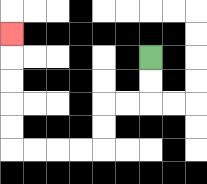{'start': '[6, 2]', 'end': '[0, 1]', 'path_directions': 'D,D,L,L,D,D,L,L,L,L,U,U,U,U,U', 'path_coordinates': '[[6, 2], [6, 3], [6, 4], [5, 4], [4, 4], [4, 5], [4, 6], [3, 6], [2, 6], [1, 6], [0, 6], [0, 5], [0, 4], [0, 3], [0, 2], [0, 1]]'}